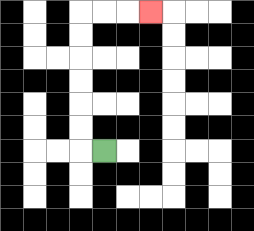{'start': '[4, 6]', 'end': '[6, 0]', 'path_directions': 'L,U,U,U,U,U,U,R,R,R', 'path_coordinates': '[[4, 6], [3, 6], [3, 5], [3, 4], [3, 3], [3, 2], [3, 1], [3, 0], [4, 0], [5, 0], [6, 0]]'}